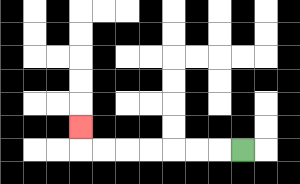{'start': '[10, 6]', 'end': '[3, 5]', 'path_directions': 'L,L,L,L,L,L,L,U', 'path_coordinates': '[[10, 6], [9, 6], [8, 6], [7, 6], [6, 6], [5, 6], [4, 6], [3, 6], [3, 5]]'}